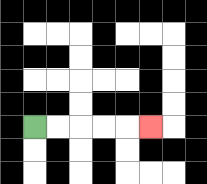{'start': '[1, 5]', 'end': '[6, 5]', 'path_directions': 'R,R,R,R,R', 'path_coordinates': '[[1, 5], [2, 5], [3, 5], [4, 5], [5, 5], [6, 5]]'}